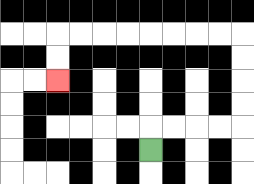{'start': '[6, 6]', 'end': '[2, 3]', 'path_directions': 'U,R,R,R,R,U,U,U,U,L,L,L,L,L,L,L,L,D,D', 'path_coordinates': '[[6, 6], [6, 5], [7, 5], [8, 5], [9, 5], [10, 5], [10, 4], [10, 3], [10, 2], [10, 1], [9, 1], [8, 1], [7, 1], [6, 1], [5, 1], [4, 1], [3, 1], [2, 1], [2, 2], [2, 3]]'}